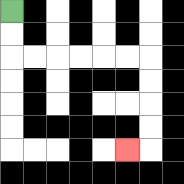{'start': '[0, 0]', 'end': '[5, 6]', 'path_directions': 'D,D,R,R,R,R,R,R,D,D,D,D,L', 'path_coordinates': '[[0, 0], [0, 1], [0, 2], [1, 2], [2, 2], [3, 2], [4, 2], [5, 2], [6, 2], [6, 3], [6, 4], [6, 5], [6, 6], [5, 6]]'}